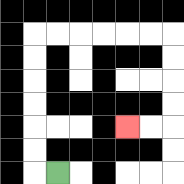{'start': '[2, 7]', 'end': '[5, 5]', 'path_directions': 'L,U,U,U,U,U,U,R,R,R,R,R,R,D,D,D,D,L,L', 'path_coordinates': '[[2, 7], [1, 7], [1, 6], [1, 5], [1, 4], [1, 3], [1, 2], [1, 1], [2, 1], [3, 1], [4, 1], [5, 1], [6, 1], [7, 1], [7, 2], [7, 3], [7, 4], [7, 5], [6, 5], [5, 5]]'}